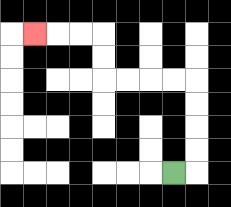{'start': '[7, 7]', 'end': '[1, 1]', 'path_directions': 'R,U,U,U,U,L,L,L,L,U,U,L,L,L', 'path_coordinates': '[[7, 7], [8, 7], [8, 6], [8, 5], [8, 4], [8, 3], [7, 3], [6, 3], [5, 3], [4, 3], [4, 2], [4, 1], [3, 1], [2, 1], [1, 1]]'}